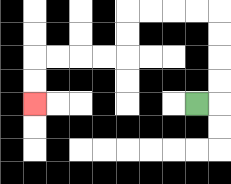{'start': '[8, 4]', 'end': '[1, 4]', 'path_directions': 'R,U,U,U,U,L,L,L,L,D,D,L,L,L,L,D,D', 'path_coordinates': '[[8, 4], [9, 4], [9, 3], [9, 2], [9, 1], [9, 0], [8, 0], [7, 0], [6, 0], [5, 0], [5, 1], [5, 2], [4, 2], [3, 2], [2, 2], [1, 2], [1, 3], [1, 4]]'}